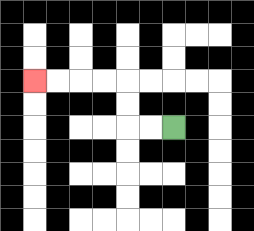{'start': '[7, 5]', 'end': '[1, 3]', 'path_directions': 'L,L,U,U,L,L,L,L', 'path_coordinates': '[[7, 5], [6, 5], [5, 5], [5, 4], [5, 3], [4, 3], [3, 3], [2, 3], [1, 3]]'}